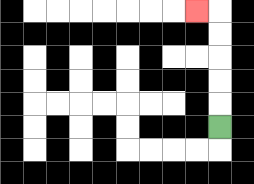{'start': '[9, 5]', 'end': '[8, 0]', 'path_directions': 'U,U,U,U,U,L', 'path_coordinates': '[[9, 5], [9, 4], [9, 3], [9, 2], [9, 1], [9, 0], [8, 0]]'}